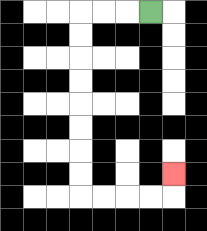{'start': '[6, 0]', 'end': '[7, 7]', 'path_directions': 'L,L,L,D,D,D,D,D,D,D,D,R,R,R,R,U', 'path_coordinates': '[[6, 0], [5, 0], [4, 0], [3, 0], [3, 1], [3, 2], [3, 3], [3, 4], [3, 5], [3, 6], [3, 7], [3, 8], [4, 8], [5, 8], [6, 8], [7, 8], [7, 7]]'}